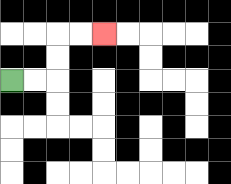{'start': '[0, 3]', 'end': '[4, 1]', 'path_directions': 'R,R,U,U,R,R', 'path_coordinates': '[[0, 3], [1, 3], [2, 3], [2, 2], [2, 1], [3, 1], [4, 1]]'}